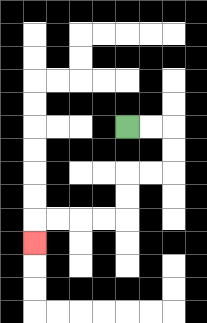{'start': '[5, 5]', 'end': '[1, 10]', 'path_directions': 'R,R,D,D,L,L,D,D,L,L,L,L,D', 'path_coordinates': '[[5, 5], [6, 5], [7, 5], [7, 6], [7, 7], [6, 7], [5, 7], [5, 8], [5, 9], [4, 9], [3, 9], [2, 9], [1, 9], [1, 10]]'}